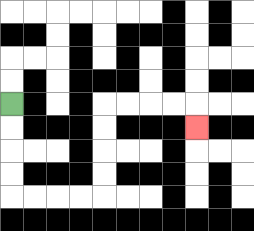{'start': '[0, 4]', 'end': '[8, 5]', 'path_directions': 'D,D,D,D,R,R,R,R,U,U,U,U,R,R,R,R,D', 'path_coordinates': '[[0, 4], [0, 5], [0, 6], [0, 7], [0, 8], [1, 8], [2, 8], [3, 8], [4, 8], [4, 7], [4, 6], [4, 5], [4, 4], [5, 4], [6, 4], [7, 4], [8, 4], [8, 5]]'}